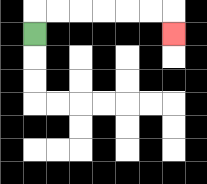{'start': '[1, 1]', 'end': '[7, 1]', 'path_directions': 'U,R,R,R,R,R,R,D', 'path_coordinates': '[[1, 1], [1, 0], [2, 0], [3, 0], [4, 0], [5, 0], [6, 0], [7, 0], [7, 1]]'}